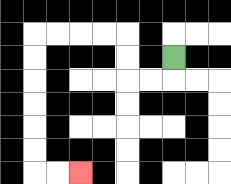{'start': '[7, 2]', 'end': '[3, 7]', 'path_directions': 'D,L,L,U,U,L,L,L,L,D,D,D,D,D,D,R,R', 'path_coordinates': '[[7, 2], [7, 3], [6, 3], [5, 3], [5, 2], [5, 1], [4, 1], [3, 1], [2, 1], [1, 1], [1, 2], [1, 3], [1, 4], [1, 5], [1, 6], [1, 7], [2, 7], [3, 7]]'}